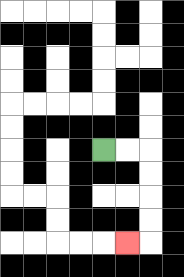{'start': '[4, 6]', 'end': '[5, 10]', 'path_directions': 'R,R,D,D,D,D,L', 'path_coordinates': '[[4, 6], [5, 6], [6, 6], [6, 7], [6, 8], [6, 9], [6, 10], [5, 10]]'}